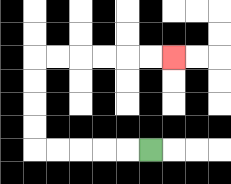{'start': '[6, 6]', 'end': '[7, 2]', 'path_directions': 'L,L,L,L,L,U,U,U,U,R,R,R,R,R,R', 'path_coordinates': '[[6, 6], [5, 6], [4, 6], [3, 6], [2, 6], [1, 6], [1, 5], [1, 4], [1, 3], [1, 2], [2, 2], [3, 2], [4, 2], [5, 2], [6, 2], [7, 2]]'}